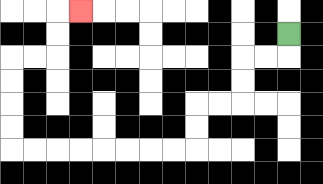{'start': '[12, 1]', 'end': '[3, 0]', 'path_directions': 'D,L,L,D,D,L,L,D,D,L,L,L,L,L,L,L,L,U,U,U,U,R,R,U,U,R', 'path_coordinates': '[[12, 1], [12, 2], [11, 2], [10, 2], [10, 3], [10, 4], [9, 4], [8, 4], [8, 5], [8, 6], [7, 6], [6, 6], [5, 6], [4, 6], [3, 6], [2, 6], [1, 6], [0, 6], [0, 5], [0, 4], [0, 3], [0, 2], [1, 2], [2, 2], [2, 1], [2, 0], [3, 0]]'}